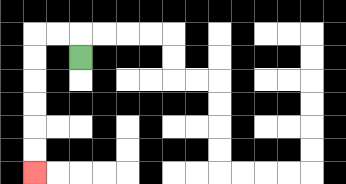{'start': '[3, 2]', 'end': '[1, 7]', 'path_directions': 'U,L,L,D,D,D,D,D,D', 'path_coordinates': '[[3, 2], [3, 1], [2, 1], [1, 1], [1, 2], [1, 3], [1, 4], [1, 5], [1, 6], [1, 7]]'}